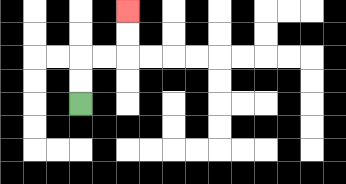{'start': '[3, 4]', 'end': '[5, 0]', 'path_directions': 'U,U,R,R,U,U', 'path_coordinates': '[[3, 4], [3, 3], [3, 2], [4, 2], [5, 2], [5, 1], [5, 0]]'}